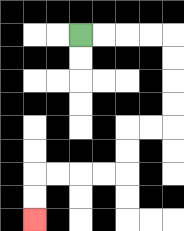{'start': '[3, 1]', 'end': '[1, 9]', 'path_directions': 'R,R,R,R,D,D,D,D,L,L,D,D,L,L,L,L,D,D', 'path_coordinates': '[[3, 1], [4, 1], [5, 1], [6, 1], [7, 1], [7, 2], [7, 3], [7, 4], [7, 5], [6, 5], [5, 5], [5, 6], [5, 7], [4, 7], [3, 7], [2, 7], [1, 7], [1, 8], [1, 9]]'}